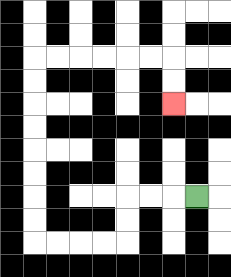{'start': '[8, 8]', 'end': '[7, 4]', 'path_directions': 'L,L,L,D,D,L,L,L,L,U,U,U,U,U,U,U,U,R,R,R,R,R,R,D,D', 'path_coordinates': '[[8, 8], [7, 8], [6, 8], [5, 8], [5, 9], [5, 10], [4, 10], [3, 10], [2, 10], [1, 10], [1, 9], [1, 8], [1, 7], [1, 6], [1, 5], [1, 4], [1, 3], [1, 2], [2, 2], [3, 2], [4, 2], [5, 2], [6, 2], [7, 2], [7, 3], [7, 4]]'}